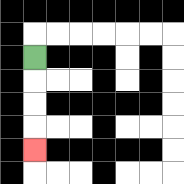{'start': '[1, 2]', 'end': '[1, 6]', 'path_directions': 'D,D,D,D', 'path_coordinates': '[[1, 2], [1, 3], [1, 4], [1, 5], [1, 6]]'}